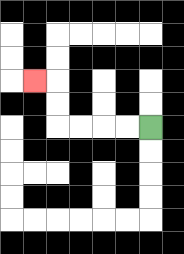{'start': '[6, 5]', 'end': '[1, 3]', 'path_directions': 'L,L,L,L,U,U,L', 'path_coordinates': '[[6, 5], [5, 5], [4, 5], [3, 5], [2, 5], [2, 4], [2, 3], [1, 3]]'}